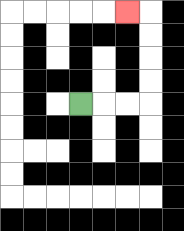{'start': '[3, 4]', 'end': '[5, 0]', 'path_directions': 'R,R,R,U,U,U,U,L', 'path_coordinates': '[[3, 4], [4, 4], [5, 4], [6, 4], [6, 3], [6, 2], [6, 1], [6, 0], [5, 0]]'}